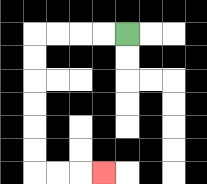{'start': '[5, 1]', 'end': '[4, 7]', 'path_directions': 'L,L,L,L,D,D,D,D,D,D,R,R,R', 'path_coordinates': '[[5, 1], [4, 1], [3, 1], [2, 1], [1, 1], [1, 2], [1, 3], [1, 4], [1, 5], [1, 6], [1, 7], [2, 7], [3, 7], [4, 7]]'}